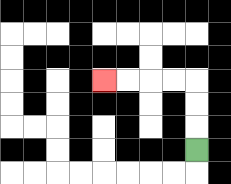{'start': '[8, 6]', 'end': '[4, 3]', 'path_directions': 'U,U,U,L,L,L,L', 'path_coordinates': '[[8, 6], [8, 5], [8, 4], [8, 3], [7, 3], [6, 3], [5, 3], [4, 3]]'}